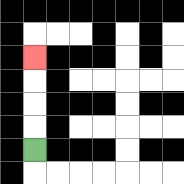{'start': '[1, 6]', 'end': '[1, 2]', 'path_directions': 'U,U,U,U', 'path_coordinates': '[[1, 6], [1, 5], [1, 4], [1, 3], [1, 2]]'}